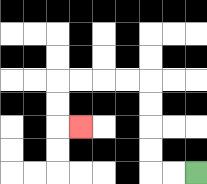{'start': '[8, 7]', 'end': '[3, 5]', 'path_directions': 'L,L,U,U,U,U,L,L,L,L,D,D,R', 'path_coordinates': '[[8, 7], [7, 7], [6, 7], [6, 6], [6, 5], [6, 4], [6, 3], [5, 3], [4, 3], [3, 3], [2, 3], [2, 4], [2, 5], [3, 5]]'}